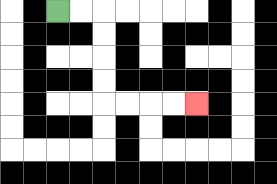{'start': '[2, 0]', 'end': '[8, 4]', 'path_directions': 'R,R,D,D,D,D,R,R,R,R', 'path_coordinates': '[[2, 0], [3, 0], [4, 0], [4, 1], [4, 2], [4, 3], [4, 4], [5, 4], [6, 4], [7, 4], [8, 4]]'}